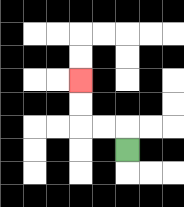{'start': '[5, 6]', 'end': '[3, 3]', 'path_directions': 'U,L,L,U,U', 'path_coordinates': '[[5, 6], [5, 5], [4, 5], [3, 5], [3, 4], [3, 3]]'}